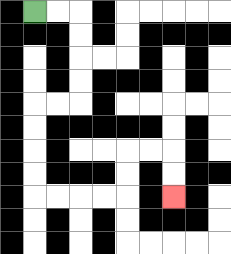{'start': '[1, 0]', 'end': '[7, 8]', 'path_directions': 'R,R,D,D,D,D,L,L,D,D,D,D,R,R,R,R,U,U,R,R,D,D', 'path_coordinates': '[[1, 0], [2, 0], [3, 0], [3, 1], [3, 2], [3, 3], [3, 4], [2, 4], [1, 4], [1, 5], [1, 6], [1, 7], [1, 8], [2, 8], [3, 8], [4, 8], [5, 8], [5, 7], [5, 6], [6, 6], [7, 6], [7, 7], [7, 8]]'}